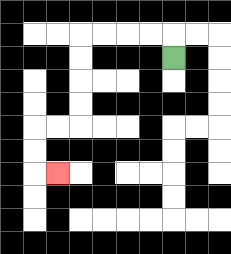{'start': '[7, 2]', 'end': '[2, 7]', 'path_directions': 'U,L,L,L,L,D,D,D,D,L,L,D,D,R', 'path_coordinates': '[[7, 2], [7, 1], [6, 1], [5, 1], [4, 1], [3, 1], [3, 2], [3, 3], [3, 4], [3, 5], [2, 5], [1, 5], [1, 6], [1, 7], [2, 7]]'}